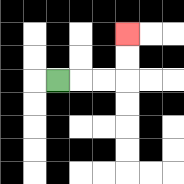{'start': '[2, 3]', 'end': '[5, 1]', 'path_directions': 'R,R,R,U,U', 'path_coordinates': '[[2, 3], [3, 3], [4, 3], [5, 3], [5, 2], [5, 1]]'}